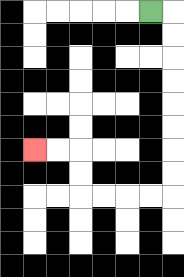{'start': '[6, 0]', 'end': '[1, 6]', 'path_directions': 'R,D,D,D,D,D,D,D,D,L,L,L,L,U,U,L,L', 'path_coordinates': '[[6, 0], [7, 0], [7, 1], [7, 2], [7, 3], [7, 4], [7, 5], [7, 6], [7, 7], [7, 8], [6, 8], [5, 8], [4, 8], [3, 8], [3, 7], [3, 6], [2, 6], [1, 6]]'}